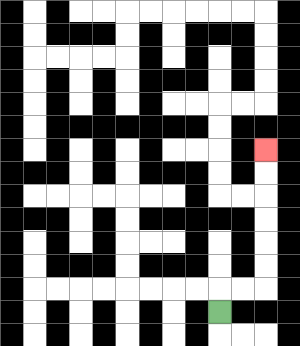{'start': '[9, 13]', 'end': '[11, 6]', 'path_directions': 'U,R,R,U,U,U,U,U,U', 'path_coordinates': '[[9, 13], [9, 12], [10, 12], [11, 12], [11, 11], [11, 10], [11, 9], [11, 8], [11, 7], [11, 6]]'}